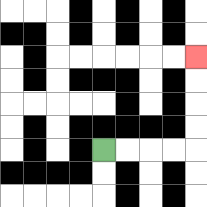{'start': '[4, 6]', 'end': '[8, 2]', 'path_directions': 'R,R,R,R,U,U,U,U', 'path_coordinates': '[[4, 6], [5, 6], [6, 6], [7, 6], [8, 6], [8, 5], [8, 4], [8, 3], [8, 2]]'}